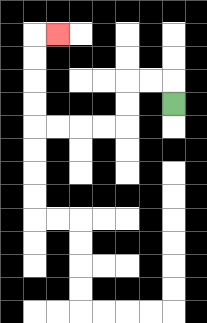{'start': '[7, 4]', 'end': '[2, 1]', 'path_directions': 'U,L,L,D,D,L,L,L,L,U,U,U,U,R', 'path_coordinates': '[[7, 4], [7, 3], [6, 3], [5, 3], [5, 4], [5, 5], [4, 5], [3, 5], [2, 5], [1, 5], [1, 4], [1, 3], [1, 2], [1, 1], [2, 1]]'}